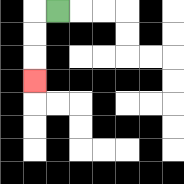{'start': '[2, 0]', 'end': '[1, 3]', 'path_directions': 'L,D,D,D', 'path_coordinates': '[[2, 0], [1, 0], [1, 1], [1, 2], [1, 3]]'}